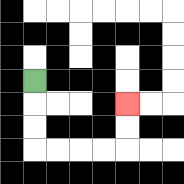{'start': '[1, 3]', 'end': '[5, 4]', 'path_directions': 'D,D,D,R,R,R,R,U,U', 'path_coordinates': '[[1, 3], [1, 4], [1, 5], [1, 6], [2, 6], [3, 6], [4, 6], [5, 6], [5, 5], [5, 4]]'}